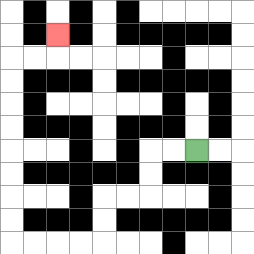{'start': '[8, 6]', 'end': '[2, 1]', 'path_directions': 'L,L,D,D,L,L,D,D,L,L,L,L,U,U,U,U,U,U,U,U,R,R,U', 'path_coordinates': '[[8, 6], [7, 6], [6, 6], [6, 7], [6, 8], [5, 8], [4, 8], [4, 9], [4, 10], [3, 10], [2, 10], [1, 10], [0, 10], [0, 9], [0, 8], [0, 7], [0, 6], [0, 5], [0, 4], [0, 3], [0, 2], [1, 2], [2, 2], [2, 1]]'}